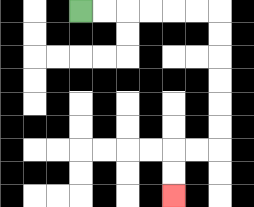{'start': '[3, 0]', 'end': '[7, 8]', 'path_directions': 'R,R,R,R,R,R,D,D,D,D,D,D,L,L,D,D', 'path_coordinates': '[[3, 0], [4, 0], [5, 0], [6, 0], [7, 0], [8, 0], [9, 0], [9, 1], [9, 2], [9, 3], [9, 4], [9, 5], [9, 6], [8, 6], [7, 6], [7, 7], [7, 8]]'}